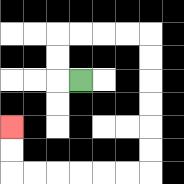{'start': '[3, 3]', 'end': '[0, 5]', 'path_directions': 'L,U,U,R,R,R,R,D,D,D,D,D,D,L,L,L,L,L,L,U,U', 'path_coordinates': '[[3, 3], [2, 3], [2, 2], [2, 1], [3, 1], [4, 1], [5, 1], [6, 1], [6, 2], [6, 3], [6, 4], [6, 5], [6, 6], [6, 7], [5, 7], [4, 7], [3, 7], [2, 7], [1, 7], [0, 7], [0, 6], [0, 5]]'}